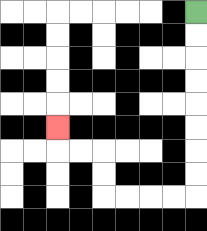{'start': '[8, 0]', 'end': '[2, 5]', 'path_directions': 'D,D,D,D,D,D,D,D,L,L,L,L,U,U,L,L,U', 'path_coordinates': '[[8, 0], [8, 1], [8, 2], [8, 3], [8, 4], [8, 5], [8, 6], [8, 7], [8, 8], [7, 8], [6, 8], [5, 8], [4, 8], [4, 7], [4, 6], [3, 6], [2, 6], [2, 5]]'}